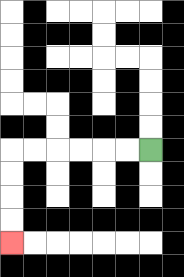{'start': '[6, 6]', 'end': '[0, 10]', 'path_directions': 'L,L,L,L,L,L,D,D,D,D', 'path_coordinates': '[[6, 6], [5, 6], [4, 6], [3, 6], [2, 6], [1, 6], [0, 6], [0, 7], [0, 8], [0, 9], [0, 10]]'}